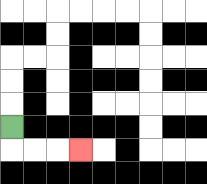{'start': '[0, 5]', 'end': '[3, 6]', 'path_directions': 'D,R,R,R', 'path_coordinates': '[[0, 5], [0, 6], [1, 6], [2, 6], [3, 6]]'}